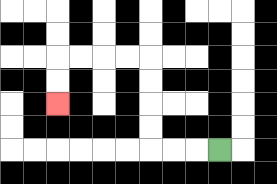{'start': '[9, 6]', 'end': '[2, 4]', 'path_directions': 'L,L,L,U,U,U,U,L,L,L,L,D,D', 'path_coordinates': '[[9, 6], [8, 6], [7, 6], [6, 6], [6, 5], [6, 4], [6, 3], [6, 2], [5, 2], [4, 2], [3, 2], [2, 2], [2, 3], [2, 4]]'}